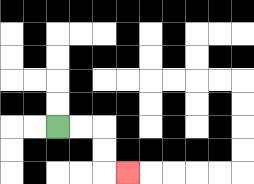{'start': '[2, 5]', 'end': '[5, 7]', 'path_directions': 'R,R,D,D,R', 'path_coordinates': '[[2, 5], [3, 5], [4, 5], [4, 6], [4, 7], [5, 7]]'}